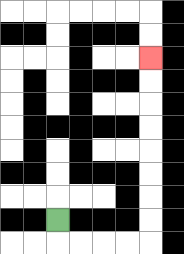{'start': '[2, 9]', 'end': '[6, 2]', 'path_directions': 'D,R,R,R,R,U,U,U,U,U,U,U,U', 'path_coordinates': '[[2, 9], [2, 10], [3, 10], [4, 10], [5, 10], [6, 10], [6, 9], [6, 8], [6, 7], [6, 6], [6, 5], [6, 4], [6, 3], [6, 2]]'}